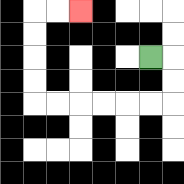{'start': '[6, 2]', 'end': '[3, 0]', 'path_directions': 'R,D,D,L,L,L,L,L,L,U,U,U,U,R,R', 'path_coordinates': '[[6, 2], [7, 2], [7, 3], [7, 4], [6, 4], [5, 4], [4, 4], [3, 4], [2, 4], [1, 4], [1, 3], [1, 2], [1, 1], [1, 0], [2, 0], [3, 0]]'}